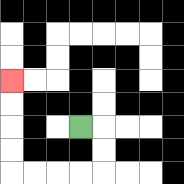{'start': '[3, 5]', 'end': '[0, 3]', 'path_directions': 'R,D,D,L,L,L,L,U,U,U,U', 'path_coordinates': '[[3, 5], [4, 5], [4, 6], [4, 7], [3, 7], [2, 7], [1, 7], [0, 7], [0, 6], [0, 5], [0, 4], [0, 3]]'}